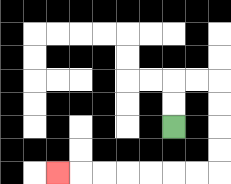{'start': '[7, 5]', 'end': '[2, 7]', 'path_directions': 'U,U,R,R,D,D,D,D,L,L,L,L,L,L,L', 'path_coordinates': '[[7, 5], [7, 4], [7, 3], [8, 3], [9, 3], [9, 4], [9, 5], [9, 6], [9, 7], [8, 7], [7, 7], [6, 7], [5, 7], [4, 7], [3, 7], [2, 7]]'}